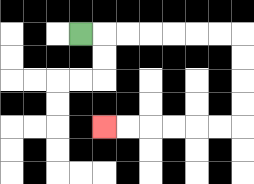{'start': '[3, 1]', 'end': '[4, 5]', 'path_directions': 'R,R,R,R,R,R,R,D,D,D,D,L,L,L,L,L,L', 'path_coordinates': '[[3, 1], [4, 1], [5, 1], [6, 1], [7, 1], [8, 1], [9, 1], [10, 1], [10, 2], [10, 3], [10, 4], [10, 5], [9, 5], [8, 5], [7, 5], [6, 5], [5, 5], [4, 5]]'}